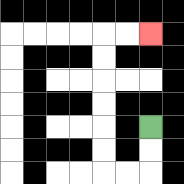{'start': '[6, 5]', 'end': '[6, 1]', 'path_directions': 'D,D,L,L,U,U,U,U,U,U,R,R', 'path_coordinates': '[[6, 5], [6, 6], [6, 7], [5, 7], [4, 7], [4, 6], [4, 5], [4, 4], [4, 3], [4, 2], [4, 1], [5, 1], [6, 1]]'}